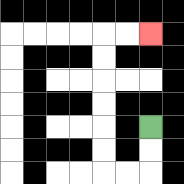{'start': '[6, 5]', 'end': '[6, 1]', 'path_directions': 'D,D,L,L,U,U,U,U,U,U,R,R', 'path_coordinates': '[[6, 5], [6, 6], [6, 7], [5, 7], [4, 7], [4, 6], [4, 5], [4, 4], [4, 3], [4, 2], [4, 1], [5, 1], [6, 1]]'}